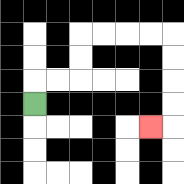{'start': '[1, 4]', 'end': '[6, 5]', 'path_directions': 'U,R,R,U,U,R,R,R,R,D,D,D,D,L', 'path_coordinates': '[[1, 4], [1, 3], [2, 3], [3, 3], [3, 2], [3, 1], [4, 1], [5, 1], [6, 1], [7, 1], [7, 2], [7, 3], [7, 4], [7, 5], [6, 5]]'}